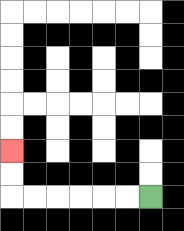{'start': '[6, 8]', 'end': '[0, 6]', 'path_directions': 'L,L,L,L,L,L,U,U', 'path_coordinates': '[[6, 8], [5, 8], [4, 8], [3, 8], [2, 8], [1, 8], [0, 8], [0, 7], [0, 6]]'}